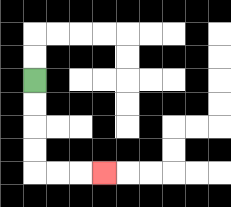{'start': '[1, 3]', 'end': '[4, 7]', 'path_directions': 'D,D,D,D,R,R,R', 'path_coordinates': '[[1, 3], [1, 4], [1, 5], [1, 6], [1, 7], [2, 7], [3, 7], [4, 7]]'}